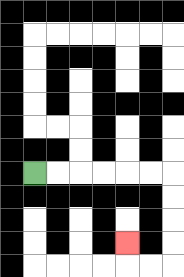{'start': '[1, 7]', 'end': '[5, 10]', 'path_directions': 'R,R,R,R,R,R,D,D,D,D,L,L,U', 'path_coordinates': '[[1, 7], [2, 7], [3, 7], [4, 7], [5, 7], [6, 7], [7, 7], [7, 8], [7, 9], [7, 10], [7, 11], [6, 11], [5, 11], [5, 10]]'}